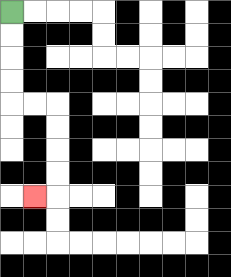{'start': '[0, 0]', 'end': '[1, 8]', 'path_directions': 'D,D,D,D,R,R,D,D,D,D,L', 'path_coordinates': '[[0, 0], [0, 1], [0, 2], [0, 3], [0, 4], [1, 4], [2, 4], [2, 5], [2, 6], [2, 7], [2, 8], [1, 8]]'}